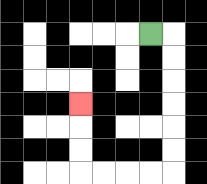{'start': '[6, 1]', 'end': '[3, 4]', 'path_directions': 'R,D,D,D,D,D,D,L,L,L,L,U,U,U', 'path_coordinates': '[[6, 1], [7, 1], [7, 2], [7, 3], [7, 4], [7, 5], [7, 6], [7, 7], [6, 7], [5, 7], [4, 7], [3, 7], [3, 6], [3, 5], [3, 4]]'}